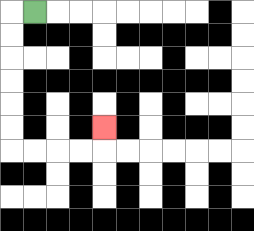{'start': '[1, 0]', 'end': '[4, 5]', 'path_directions': 'L,D,D,D,D,D,D,R,R,R,R,U', 'path_coordinates': '[[1, 0], [0, 0], [0, 1], [0, 2], [0, 3], [0, 4], [0, 5], [0, 6], [1, 6], [2, 6], [3, 6], [4, 6], [4, 5]]'}